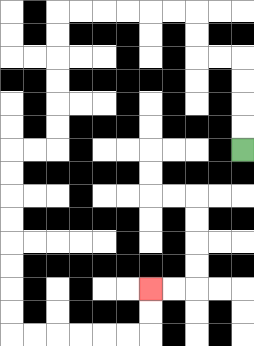{'start': '[10, 6]', 'end': '[6, 12]', 'path_directions': 'U,U,U,U,L,L,U,U,L,L,L,L,L,L,D,D,D,D,D,D,L,L,D,D,D,D,D,D,D,D,R,R,R,R,R,R,U,U', 'path_coordinates': '[[10, 6], [10, 5], [10, 4], [10, 3], [10, 2], [9, 2], [8, 2], [8, 1], [8, 0], [7, 0], [6, 0], [5, 0], [4, 0], [3, 0], [2, 0], [2, 1], [2, 2], [2, 3], [2, 4], [2, 5], [2, 6], [1, 6], [0, 6], [0, 7], [0, 8], [0, 9], [0, 10], [0, 11], [0, 12], [0, 13], [0, 14], [1, 14], [2, 14], [3, 14], [4, 14], [5, 14], [6, 14], [6, 13], [6, 12]]'}